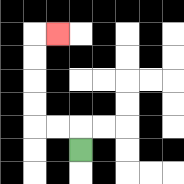{'start': '[3, 6]', 'end': '[2, 1]', 'path_directions': 'U,L,L,U,U,U,U,R', 'path_coordinates': '[[3, 6], [3, 5], [2, 5], [1, 5], [1, 4], [1, 3], [1, 2], [1, 1], [2, 1]]'}